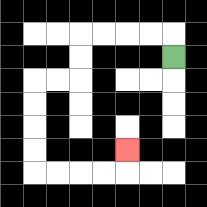{'start': '[7, 2]', 'end': '[5, 6]', 'path_directions': 'U,L,L,L,L,D,D,L,L,D,D,D,D,R,R,R,R,U', 'path_coordinates': '[[7, 2], [7, 1], [6, 1], [5, 1], [4, 1], [3, 1], [3, 2], [3, 3], [2, 3], [1, 3], [1, 4], [1, 5], [1, 6], [1, 7], [2, 7], [3, 7], [4, 7], [5, 7], [5, 6]]'}